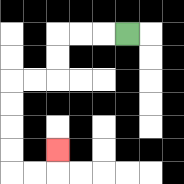{'start': '[5, 1]', 'end': '[2, 6]', 'path_directions': 'L,L,L,D,D,L,L,D,D,D,D,R,R,U', 'path_coordinates': '[[5, 1], [4, 1], [3, 1], [2, 1], [2, 2], [2, 3], [1, 3], [0, 3], [0, 4], [0, 5], [0, 6], [0, 7], [1, 7], [2, 7], [2, 6]]'}